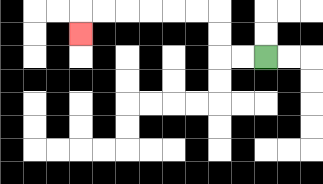{'start': '[11, 2]', 'end': '[3, 1]', 'path_directions': 'L,L,U,U,L,L,L,L,L,L,D', 'path_coordinates': '[[11, 2], [10, 2], [9, 2], [9, 1], [9, 0], [8, 0], [7, 0], [6, 0], [5, 0], [4, 0], [3, 0], [3, 1]]'}